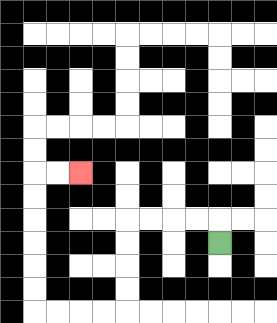{'start': '[9, 10]', 'end': '[3, 7]', 'path_directions': 'U,L,L,L,L,D,D,D,D,L,L,L,L,U,U,U,U,U,U,R,R', 'path_coordinates': '[[9, 10], [9, 9], [8, 9], [7, 9], [6, 9], [5, 9], [5, 10], [5, 11], [5, 12], [5, 13], [4, 13], [3, 13], [2, 13], [1, 13], [1, 12], [1, 11], [1, 10], [1, 9], [1, 8], [1, 7], [2, 7], [3, 7]]'}